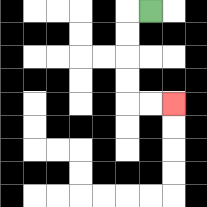{'start': '[6, 0]', 'end': '[7, 4]', 'path_directions': 'L,D,D,D,D,R,R', 'path_coordinates': '[[6, 0], [5, 0], [5, 1], [5, 2], [5, 3], [5, 4], [6, 4], [7, 4]]'}